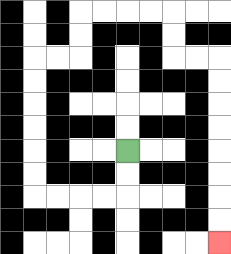{'start': '[5, 6]', 'end': '[9, 10]', 'path_directions': 'D,D,L,L,L,L,U,U,U,U,U,U,R,R,U,U,R,R,R,R,D,D,R,R,D,D,D,D,D,D,D,D', 'path_coordinates': '[[5, 6], [5, 7], [5, 8], [4, 8], [3, 8], [2, 8], [1, 8], [1, 7], [1, 6], [1, 5], [1, 4], [1, 3], [1, 2], [2, 2], [3, 2], [3, 1], [3, 0], [4, 0], [5, 0], [6, 0], [7, 0], [7, 1], [7, 2], [8, 2], [9, 2], [9, 3], [9, 4], [9, 5], [9, 6], [9, 7], [9, 8], [9, 9], [9, 10]]'}